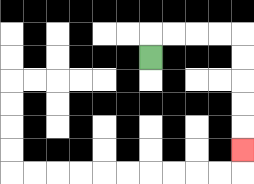{'start': '[6, 2]', 'end': '[10, 6]', 'path_directions': 'U,R,R,R,R,D,D,D,D,D', 'path_coordinates': '[[6, 2], [6, 1], [7, 1], [8, 1], [9, 1], [10, 1], [10, 2], [10, 3], [10, 4], [10, 5], [10, 6]]'}